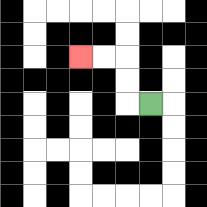{'start': '[6, 4]', 'end': '[3, 2]', 'path_directions': 'L,U,U,L,L', 'path_coordinates': '[[6, 4], [5, 4], [5, 3], [5, 2], [4, 2], [3, 2]]'}